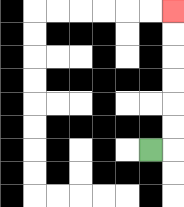{'start': '[6, 6]', 'end': '[7, 0]', 'path_directions': 'R,U,U,U,U,U,U', 'path_coordinates': '[[6, 6], [7, 6], [7, 5], [7, 4], [7, 3], [7, 2], [7, 1], [7, 0]]'}